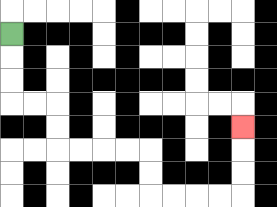{'start': '[0, 1]', 'end': '[10, 5]', 'path_directions': 'D,D,D,R,R,D,D,R,R,R,R,D,D,R,R,R,R,U,U,U', 'path_coordinates': '[[0, 1], [0, 2], [0, 3], [0, 4], [1, 4], [2, 4], [2, 5], [2, 6], [3, 6], [4, 6], [5, 6], [6, 6], [6, 7], [6, 8], [7, 8], [8, 8], [9, 8], [10, 8], [10, 7], [10, 6], [10, 5]]'}